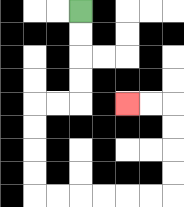{'start': '[3, 0]', 'end': '[5, 4]', 'path_directions': 'D,D,D,D,L,L,D,D,D,D,R,R,R,R,R,R,U,U,U,U,L,L', 'path_coordinates': '[[3, 0], [3, 1], [3, 2], [3, 3], [3, 4], [2, 4], [1, 4], [1, 5], [1, 6], [1, 7], [1, 8], [2, 8], [3, 8], [4, 8], [5, 8], [6, 8], [7, 8], [7, 7], [7, 6], [7, 5], [7, 4], [6, 4], [5, 4]]'}